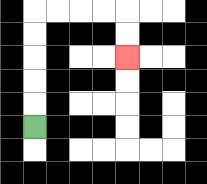{'start': '[1, 5]', 'end': '[5, 2]', 'path_directions': 'U,U,U,U,U,R,R,R,R,D,D', 'path_coordinates': '[[1, 5], [1, 4], [1, 3], [1, 2], [1, 1], [1, 0], [2, 0], [3, 0], [4, 0], [5, 0], [5, 1], [5, 2]]'}